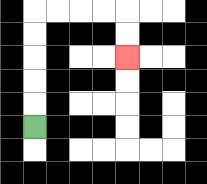{'start': '[1, 5]', 'end': '[5, 2]', 'path_directions': 'U,U,U,U,U,R,R,R,R,D,D', 'path_coordinates': '[[1, 5], [1, 4], [1, 3], [1, 2], [1, 1], [1, 0], [2, 0], [3, 0], [4, 0], [5, 0], [5, 1], [5, 2]]'}